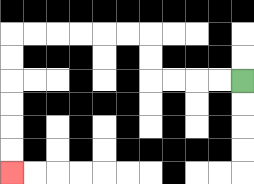{'start': '[10, 3]', 'end': '[0, 7]', 'path_directions': 'L,L,L,L,U,U,L,L,L,L,L,L,D,D,D,D,D,D', 'path_coordinates': '[[10, 3], [9, 3], [8, 3], [7, 3], [6, 3], [6, 2], [6, 1], [5, 1], [4, 1], [3, 1], [2, 1], [1, 1], [0, 1], [0, 2], [0, 3], [0, 4], [0, 5], [0, 6], [0, 7]]'}